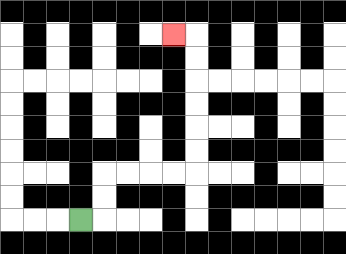{'start': '[3, 9]', 'end': '[7, 1]', 'path_directions': 'R,U,U,R,R,R,R,U,U,U,U,U,U,L', 'path_coordinates': '[[3, 9], [4, 9], [4, 8], [4, 7], [5, 7], [6, 7], [7, 7], [8, 7], [8, 6], [8, 5], [8, 4], [8, 3], [8, 2], [8, 1], [7, 1]]'}